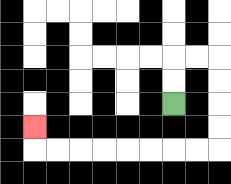{'start': '[7, 4]', 'end': '[1, 5]', 'path_directions': 'U,U,R,R,D,D,D,D,L,L,L,L,L,L,L,L,U', 'path_coordinates': '[[7, 4], [7, 3], [7, 2], [8, 2], [9, 2], [9, 3], [9, 4], [9, 5], [9, 6], [8, 6], [7, 6], [6, 6], [5, 6], [4, 6], [3, 6], [2, 6], [1, 6], [1, 5]]'}